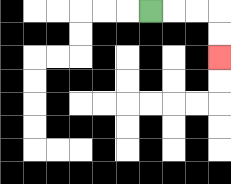{'start': '[6, 0]', 'end': '[9, 2]', 'path_directions': 'R,R,R,D,D', 'path_coordinates': '[[6, 0], [7, 0], [8, 0], [9, 0], [9, 1], [9, 2]]'}